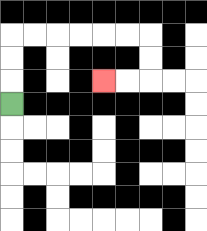{'start': '[0, 4]', 'end': '[4, 3]', 'path_directions': 'U,U,U,R,R,R,R,R,R,D,D,L,L', 'path_coordinates': '[[0, 4], [0, 3], [0, 2], [0, 1], [1, 1], [2, 1], [3, 1], [4, 1], [5, 1], [6, 1], [6, 2], [6, 3], [5, 3], [4, 3]]'}